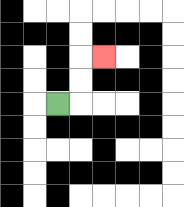{'start': '[2, 4]', 'end': '[4, 2]', 'path_directions': 'R,U,U,R', 'path_coordinates': '[[2, 4], [3, 4], [3, 3], [3, 2], [4, 2]]'}